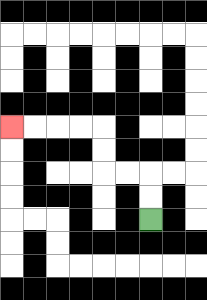{'start': '[6, 9]', 'end': '[0, 5]', 'path_directions': 'U,U,L,L,U,U,L,L,L,L', 'path_coordinates': '[[6, 9], [6, 8], [6, 7], [5, 7], [4, 7], [4, 6], [4, 5], [3, 5], [2, 5], [1, 5], [0, 5]]'}